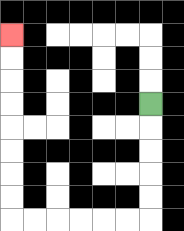{'start': '[6, 4]', 'end': '[0, 1]', 'path_directions': 'D,D,D,D,D,L,L,L,L,L,L,U,U,U,U,U,U,U,U', 'path_coordinates': '[[6, 4], [6, 5], [6, 6], [6, 7], [6, 8], [6, 9], [5, 9], [4, 9], [3, 9], [2, 9], [1, 9], [0, 9], [0, 8], [0, 7], [0, 6], [0, 5], [0, 4], [0, 3], [0, 2], [0, 1]]'}